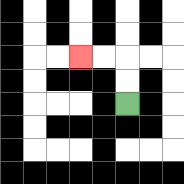{'start': '[5, 4]', 'end': '[3, 2]', 'path_directions': 'U,U,L,L', 'path_coordinates': '[[5, 4], [5, 3], [5, 2], [4, 2], [3, 2]]'}